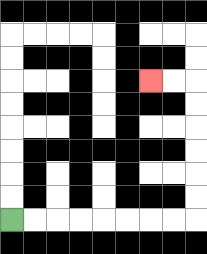{'start': '[0, 9]', 'end': '[6, 3]', 'path_directions': 'R,R,R,R,R,R,R,R,U,U,U,U,U,U,L,L', 'path_coordinates': '[[0, 9], [1, 9], [2, 9], [3, 9], [4, 9], [5, 9], [6, 9], [7, 9], [8, 9], [8, 8], [8, 7], [8, 6], [8, 5], [8, 4], [8, 3], [7, 3], [6, 3]]'}